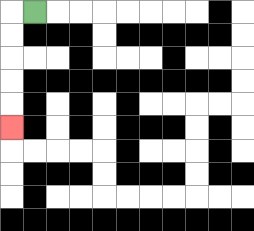{'start': '[1, 0]', 'end': '[0, 5]', 'path_directions': 'L,D,D,D,D,D', 'path_coordinates': '[[1, 0], [0, 0], [0, 1], [0, 2], [0, 3], [0, 4], [0, 5]]'}